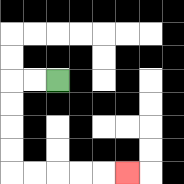{'start': '[2, 3]', 'end': '[5, 7]', 'path_directions': 'L,L,D,D,D,D,R,R,R,R,R', 'path_coordinates': '[[2, 3], [1, 3], [0, 3], [0, 4], [0, 5], [0, 6], [0, 7], [1, 7], [2, 7], [3, 7], [4, 7], [5, 7]]'}